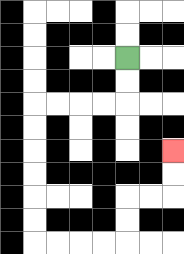{'start': '[5, 2]', 'end': '[7, 6]', 'path_directions': 'D,D,L,L,L,L,D,D,D,D,D,D,R,R,R,R,U,U,R,R,U,U', 'path_coordinates': '[[5, 2], [5, 3], [5, 4], [4, 4], [3, 4], [2, 4], [1, 4], [1, 5], [1, 6], [1, 7], [1, 8], [1, 9], [1, 10], [2, 10], [3, 10], [4, 10], [5, 10], [5, 9], [5, 8], [6, 8], [7, 8], [7, 7], [7, 6]]'}